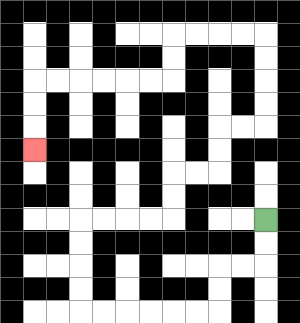{'start': '[11, 9]', 'end': '[1, 6]', 'path_directions': 'D,D,L,L,D,D,L,L,L,L,L,L,U,U,U,U,R,R,R,R,U,U,R,R,U,U,R,R,U,U,U,U,L,L,L,L,D,D,L,L,L,L,L,L,D,D,D', 'path_coordinates': '[[11, 9], [11, 10], [11, 11], [10, 11], [9, 11], [9, 12], [9, 13], [8, 13], [7, 13], [6, 13], [5, 13], [4, 13], [3, 13], [3, 12], [3, 11], [3, 10], [3, 9], [4, 9], [5, 9], [6, 9], [7, 9], [7, 8], [7, 7], [8, 7], [9, 7], [9, 6], [9, 5], [10, 5], [11, 5], [11, 4], [11, 3], [11, 2], [11, 1], [10, 1], [9, 1], [8, 1], [7, 1], [7, 2], [7, 3], [6, 3], [5, 3], [4, 3], [3, 3], [2, 3], [1, 3], [1, 4], [1, 5], [1, 6]]'}